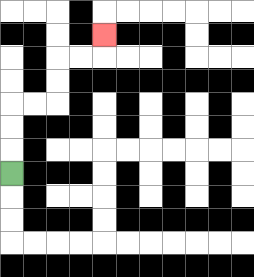{'start': '[0, 7]', 'end': '[4, 1]', 'path_directions': 'U,U,U,R,R,U,U,R,R,U', 'path_coordinates': '[[0, 7], [0, 6], [0, 5], [0, 4], [1, 4], [2, 4], [2, 3], [2, 2], [3, 2], [4, 2], [4, 1]]'}